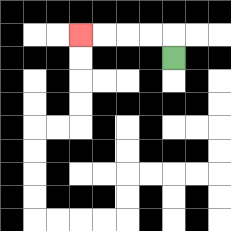{'start': '[7, 2]', 'end': '[3, 1]', 'path_directions': 'U,L,L,L,L', 'path_coordinates': '[[7, 2], [7, 1], [6, 1], [5, 1], [4, 1], [3, 1]]'}